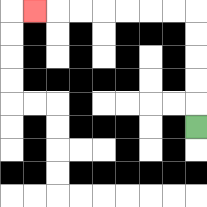{'start': '[8, 5]', 'end': '[1, 0]', 'path_directions': 'U,U,U,U,U,L,L,L,L,L,L,L', 'path_coordinates': '[[8, 5], [8, 4], [8, 3], [8, 2], [8, 1], [8, 0], [7, 0], [6, 0], [5, 0], [4, 0], [3, 0], [2, 0], [1, 0]]'}